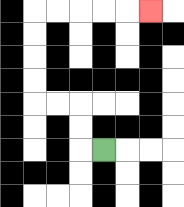{'start': '[4, 6]', 'end': '[6, 0]', 'path_directions': 'L,U,U,L,L,U,U,U,U,R,R,R,R,R', 'path_coordinates': '[[4, 6], [3, 6], [3, 5], [3, 4], [2, 4], [1, 4], [1, 3], [1, 2], [1, 1], [1, 0], [2, 0], [3, 0], [4, 0], [5, 0], [6, 0]]'}